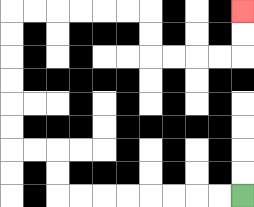{'start': '[10, 8]', 'end': '[10, 0]', 'path_directions': 'L,L,L,L,L,L,L,L,U,U,L,L,U,U,U,U,U,U,R,R,R,R,R,R,D,D,R,R,R,R,U,U', 'path_coordinates': '[[10, 8], [9, 8], [8, 8], [7, 8], [6, 8], [5, 8], [4, 8], [3, 8], [2, 8], [2, 7], [2, 6], [1, 6], [0, 6], [0, 5], [0, 4], [0, 3], [0, 2], [0, 1], [0, 0], [1, 0], [2, 0], [3, 0], [4, 0], [5, 0], [6, 0], [6, 1], [6, 2], [7, 2], [8, 2], [9, 2], [10, 2], [10, 1], [10, 0]]'}